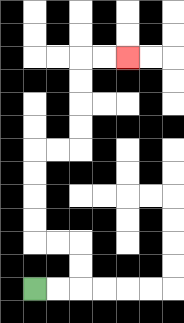{'start': '[1, 12]', 'end': '[5, 2]', 'path_directions': 'R,R,U,U,L,L,U,U,U,U,R,R,U,U,U,U,R,R', 'path_coordinates': '[[1, 12], [2, 12], [3, 12], [3, 11], [3, 10], [2, 10], [1, 10], [1, 9], [1, 8], [1, 7], [1, 6], [2, 6], [3, 6], [3, 5], [3, 4], [3, 3], [3, 2], [4, 2], [5, 2]]'}